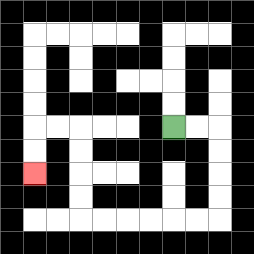{'start': '[7, 5]', 'end': '[1, 7]', 'path_directions': 'R,R,D,D,D,D,L,L,L,L,L,L,U,U,U,U,L,L,D,D', 'path_coordinates': '[[7, 5], [8, 5], [9, 5], [9, 6], [9, 7], [9, 8], [9, 9], [8, 9], [7, 9], [6, 9], [5, 9], [4, 9], [3, 9], [3, 8], [3, 7], [3, 6], [3, 5], [2, 5], [1, 5], [1, 6], [1, 7]]'}